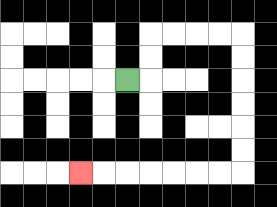{'start': '[5, 3]', 'end': '[3, 7]', 'path_directions': 'R,U,U,R,R,R,R,D,D,D,D,D,D,L,L,L,L,L,L,L', 'path_coordinates': '[[5, 3], [6, 3], [6, 2], [6, 1], [7, 1], [8, 1], [9, 1], [10, 1], [10, 2], [10, 3], [10, 4], [10, 5], [10, 6], [10, 7], [9, 7], [8, 7], [7, 7], [6, 7], [5, 7], [4, 7], [3, 7]]'}